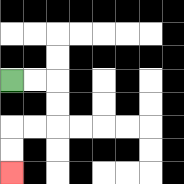{'start': '[0, 3]', 'end': '[0, 7]', 'path_directions': 'R,R,D,D,L,L,D,D', 'path_coordinates': '[[0, 3], [1, 3], [2, 3], [2, 4], [2, 5], [1, 5], [0, 5], [0, 6], [0, 7]]'}